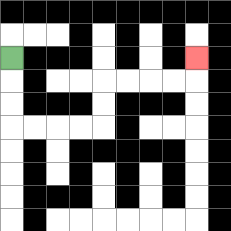{'start': '[0, 2]', 'end': '[8, 2]', 'path_directions': 'D,D,D,R,R,R,R,U,U,R,R,R,R,U', 'path_coordinates': '[[0, 2], [0, 3], [0, 4], [0, 5], [1, 5], [2, 5], [3, 5], [4, 5], [4, 4], [4, 3], [5, 3], [6, 3], [7, 3], [8, 3], [8, 2]]'}